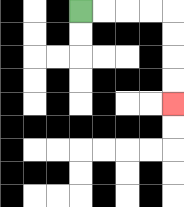{'start': '[3, 0]', 'end': '[7, 4]', 'path_directions': 'R,R,R,R,D,D,D,D', 'path_coordinates': '[[3, 0], [4, 0], [5, 0], [6, 0], [7, 0], [7, 1], [7, 2], [7, 3], [7, 4]]'}